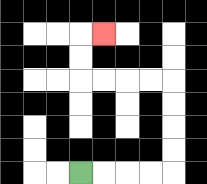{'start': '[3, 7]', 'end': '[4, 1]', 'path_directions': 'R,R,R,R,U,U,U,U,L,L,L,L,U,U,R', 'path_coordinates': '[[3, 7], [4, 7], [5, 7], [6, 7], [7, 7], [7, 6], [7, 5], [7, 4], [7, 3], [6, 3], [5, 3], [4, 3], [3, 3], [3, 2], [3, 1], [4, 1]]'}